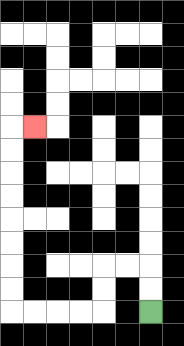{'start': '[6, 13]', 'end': '[1, 5]', 'path_directions': 'U,U,L,L,D,D,L,L,L,L,U,U,U,U,U,U,U,U,R', 'path_coordinates': '[[6, 13], [6, 12], [6, 11], [5, 11], [4, 11], [4, 12], [4, 13], [3, 13], [2, 13], [1, 13], [0, 13], [0, 12], [0, 11], [0, 10], [0, 9], [0, 8], [0, 7], [0, 6], [0, 5], [1, 5]]'}